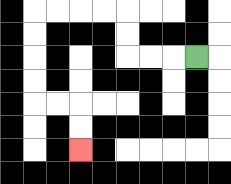{'start': '[8, 2]', 'end': '[3, 6]', 'path_directions': 'L,L,L,U,U,L,L,L,L,D,D,D,D,R,R,D,D', 'path_coordinates': '[[8, 2], [7, 2], [6, 2], [5, 2], [5, 1], [5, 0], [4, 0], [3, 0], [2, 0], [1, 0], [1, 1], [1, 2], [1, 3], [1, 4], [2, 4], [3, 4], [3, 5], [3, 6]]'}